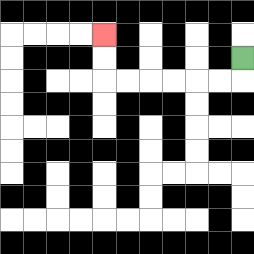{'start': '[10, 2]', 'end': '[4, 1]', 'path_directions': 'D,L,L,L,L,L,L,U,U', 'path_coordinates': '[[10, 2], [10, 3], [9, 3], [8, 3], [7, 3], [6, 3], [5, 3], [4, 3], [4, 2], [4, 1]]'}